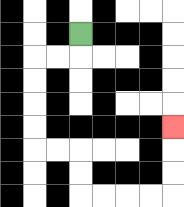{'start': '[3, 1]', 'end': '[7, 5]', 'path_directions': 'D,L,L,D,D,D,D,R,R,D,D,R,R,R,R,U,U,U', 'path_coordinates': '[[3, 1], [3, 2], [2, 2], [1, 2], [1, 3], [1, 4], [1, 5], [1, 6], [2, 6], [3, 6], [3, 7], [3, 8], [4, 8], [5, 8], [6, 8], [7, 8], [7, 7], [7, 6], [7, 5]]'}